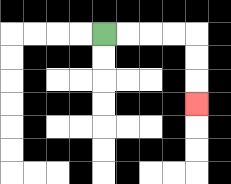{'start': '[4, 1]', 'end': '[8, 4]', 'path_directions': 'R,R,R,R,D,D,D', 'path_coordinates': '[[4, 1], [5, 1], [6, 1], [7, 1], [8, 1], [8, 2], [8, 3], [8, 4]]'}